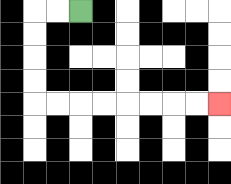{'start': '[3, 0]', 'end': '[9, 4]', 'path_directions': 'L,L,D,D,D,D,R,R,R,R,R,R,R,R', 'path_coordinates': '[[3, 0], [2, 0], [1, 0], [1, 1], [1, 2], [1, 3], [1, 4], [2, 4], [3, 4], [4, 4], [5, 4], [6, 4], [7, 4], [8, 4], [9, 4]]'}